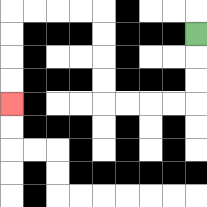{'start': '[8, 1]', 'end': '[0, 4]', 'path_directions': 'D,D,D,L,L,L,L,U,U,U,U,L,L,L,L,D,D,D,D', 'path_coordinates': '[[8, 1], [8, 2], [8, 3], [8, 4], [7, 4], [6, 4], [5, 4], [4, 4], [4, 3], [4, 2], [4, 1], [4, 0], [3, 0], [2, 0], [1, 0], [0, 0], [0, 1], [0, 2], [0, 3], [0, 4]]'}